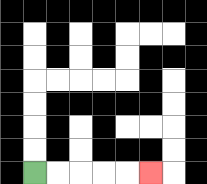{'start': '[1, 7]', 'end': '[6, 7]', 'path_directions': 'R,R,R,R,R', 'path_coordinates': '[[1, 7], [2, 7], [3, 7], [4, 7], [5, 7], [6, 7]]'}